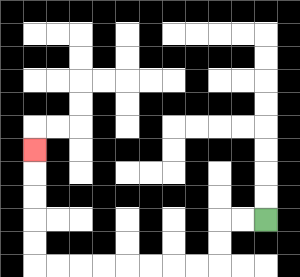{'start': '[11, 9]', 'end': '[1, 6]', 'path_directions': 'L,L,D,D,L,L,L,L,L,L,L,L,U,U,U,U,U', 'path_coordinates': '[[11, 9], [10, 9], [9, 9], [9, 10], [9, 11], [8, 11], [7, 11], [6, 11], [5, 11], [4, 11], [3, 11], [2, 11], [1, 11], [1, 10], [1, 9], [1, 8], [1, 7], [1, 6]]'}